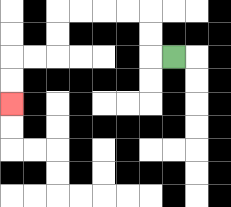{'start': '[7, 2]', 'end': '[0, 4]', 'path_directions': 'L,U,U,L,L,L,L,D,D,L,L,D,D', 'path_coordinates': '[[7, 2], [6, 2], [6, 1], [6, 0], [5, 0], [4, 0], [3, 0], [2, 0], [2, 1], [2, 2], [1, 2], [0, 2], [0, 3], [0, 4]]'}